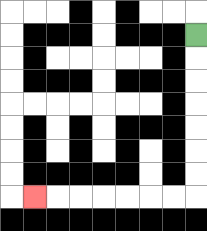{'start': '[8, 1]', 'end': '[1, 8]', 'path_directions': 'D,D,D,D,D,D,D,L,L,L,L,L,L,L', 'path_coordinates': '[[8, 1], [8, 2], [8, 3], [8, 4], [8, 5], [8, 6], [8, 7], [8, 8], [7, 8], [6, 8], [5, 8], [4, 8], [3, 8], [2, 8], [1, 8]]'}